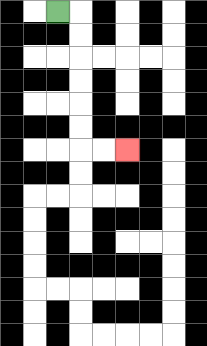{'start': '[2, 0]', 'end': '[5, 6]', 'path_directions': 'R,D,D,D,D,D,D,R,R', 'path_coordinates': '[[2, 0], [3, 0], [3, 1], [3, 2], [3, 3], [3, 4], [3, 5], [3, 6], [4, 6], [5, 6]]'}